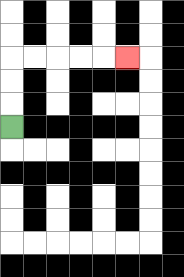{'start': '[0, 5]', 'end': '[5, 2]', 'path_directions': 'U,U,U,R,R,R,R,R', 'path_coordinates': '[[0, 5], [0, 4], [0, 3], [0, 2], [1, 2], [2, 2], [3, 2], [4, 2], [5, 2]]'}